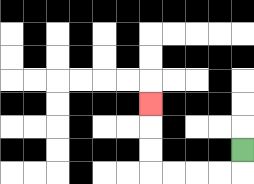{'start': '[10, 6]', 'end': '[6, 4]', 'path_directions': 'D,L,L,L,L,U,U,U', 'path_coordinates': '[[10, 6], [10, 7], [9, 7], [8, 7], [7, 7], [6, 7], [6, 6], [6, 5], [6, 4]]'}